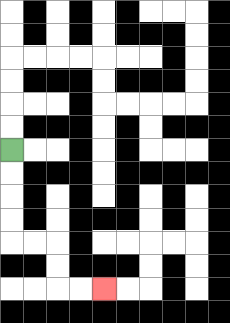{'start': '[0, 6]', 'end': '[4, 12]', 'path_directions': 'D,D,D,D,R,R,D,D,R,R', 'path_coordinates': '[[0, 6], [0, 7], [0, 8], [0, 9], [0, 10], [1, 10], [2, 10], [2, 11], [2, 12], [3, 12], [4, 12]]'}